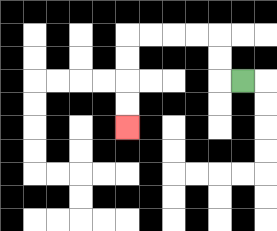{'start': '[10, 3]', 'end': '[5, 5]', 'path_directions': 'L,U,U,L,L,L,L,D,D,D,D', 'path_coordinates': '[[10, 3], [9, 3], [9, 2], [9, 1], [8, 1], [7, 1], [6, 1], [5, 1], [5, 2], [5, 3], [5, 4], [5, 5]]'}